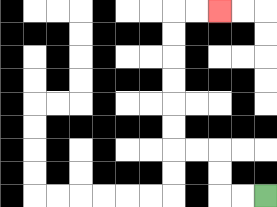{'start': '[11, 8]', 'end': '[9, 0]', 'path_directions': 'L,L,U,U,L,L,U,U,U,U,U,U,R,R', 'path_coordinates': '[[11, 8], [10, 8], [9, 8], [9, 7], [9, 6], [8, 6], [7, 6], [7, 5], [7, 4], [7, 3], [7, 2], [7, 1], [7, 0], [8, 0], [9, 0]]'}